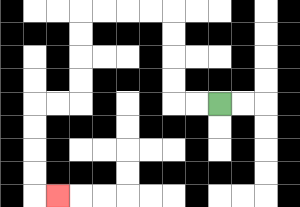{'start': '[9, 4]', 'end': '[2, 8]', 'path_directions': 'L,L,U,U,U,U,L,L,L,L,D,D,D,D,L,L,D,D,D,D,R', 'path_coordinates': '[[9, 4], [8, 4], [7, 4], [7, 3], [7, 2], [7, 1], [7, 0], [6, 0], [5, 0], [4, 0], [3, 0], [3, 1], [3, 2], [3, 3], [3, 4], [2, 4], [1, 4], [1, 5], [1, 6], [1, 7], [1, 8], [2, 8]]'}